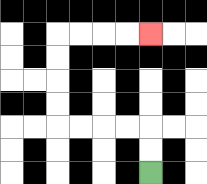{'start': '[6, 7]', 'end': '[6, 1]', 'path_directions': 'U,U,L,L,L,L,U,U,U,U,R,R,R,R', 'path_coordinates': '[[6, 7], [6, 6], [6, 5], [5, 5], [4, 5], [3, 5], [2, 5], [2, 4], [2, 3], [2, 2], [2, 1], [3, 1], [4, 1], [5, 1], [6, 1]]'}